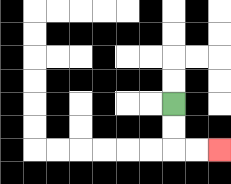{'start': '[7, 4]', 'end': '[9, 6]', 'path_directions': 'D,D,R,R', 'path_coordinates': '[[7, 4], [7, 5], [7, 6], [8, 6], [9, 6]]'}